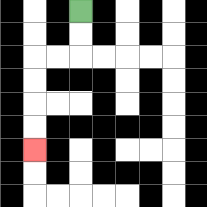{'start': '[3, 0]', 'end': '[1, 6]', 'path_directions': 'D,D,L,L,D,D,D,D', 'path_coordinates': '[[3, 0], [3, 1], [3, 2], [2, 2], [1, 2], [1, 3], [1, 4], [1, 5], [1, 6]]'}